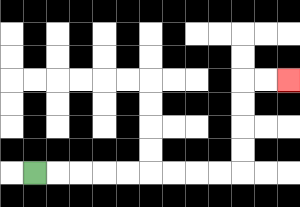{'start': '[1, 7]', 'end': '[12, 3]', 'path_directions': 'R,R,R,R,R,R,R,R,R,U,U,U,U,R,R', 'path_coordinates': '[[1, 7], [2, 7], [3, 7], [4, 7], [5, 7], [6, 7], [7, 7], [8, 7], [9, 7], [10, 7], [10, 6], [10, 5], [10, 4], [10, 3], [11, 3], [12, 3]]'}